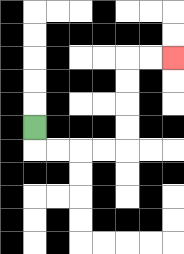{'start': '[1, 5]', 'end': '[7, 2]', 'path_directions': 'D,R,R,R,R,U,U,U,U,R,R', 'path_coordinates': '[[1, 5], [1, 6], [2, 6], [3, 6], [4, 6], [5, 6], [5, 5], [5, 4], [5, 3], [5, 2], [6, 2], [7, 2]]'}